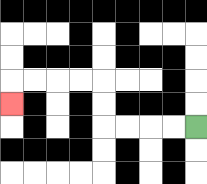{'start': '[8, 5]', 'end': '[0, 4]', 'path_directions': 'L,L,L,L,U,U,L,L,L,L,D', 'path_coordinates': '[[8, 5], [7, 5], [6, 5], [5, 5], [4, 5], [4, 4], [4, 3], [3, 3], [2, 3], [1, 3], [0, 3], [0, 4]]'}